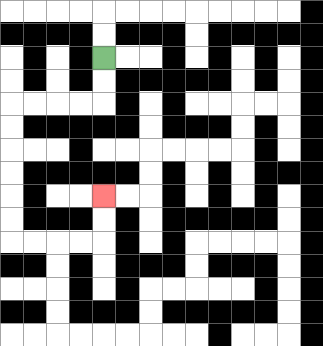{'start': '[4, 2]', 'end': '[4, 8]', 'path_directions': 'D,D,L,L,L,L,D,D,D,D,D,D,R,R,R,R,U,U', 'path_coordinates': '[[4, 2], [4, 3], [4, 4], [3, 4], [2, 4], [1, 4], [0, 4], [0, 5], [0, 6], [0, 7], [0, 8], [0, 9], [0, 10], [1, 10], [2, 10], [3, 10], [4, 10], [4, 9], [4, 8]]'}